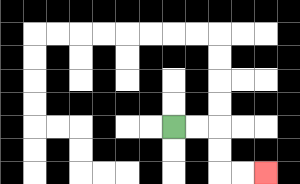{'start': '[7, 5]', 'end': '[11, 7]', 'path_directions': 'R,R,D,D,R,R', 'path_coordinates': '[[7, 5], [8, 5], [9, 5], [9, 6], [9, 7], [10, 7], [11, 7]]'}